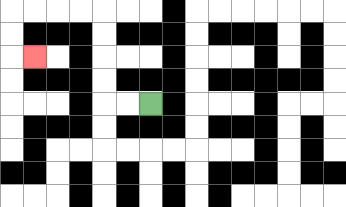{'start': '[6, 4]', 'end': '[1, 2]', 'path_directions': 'L,L,U,U,U,U,L,L,L,L,D,D,R', 'path_coordinates': '[[6, 4], [5, 4], [4, 4], [4, 3], [4, 2], [4, 1], [4, 0], [3, 0], [2, 0], [1, 0], [0, 0], [0, 1], [0, 2], [1, 2]]'}